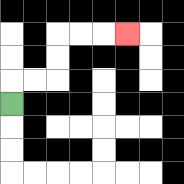{'start': '[0, 4]', 'end': '[5, 1]', 'path_directions': 'U,R,R,U,U,R,R,R', 'path_coordinates': '[[0, 4], [0, 3], [1, 3], [2, 3], [2, 2], [2, 1], [3, 1], [4, 1], [5, 1]]'}